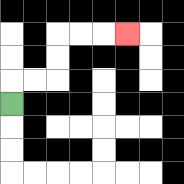{'start': '[0, 4]', 'end': '[5, 1]', 'path_directions': 'U,R,R,U,U,R,R,R', 'path_coordinates': '[[0, 4], [0, 3], [1, 3], [2, 3], [2, 2], [2, 1], [3, 1], [4, 1], [5, 1]]'}